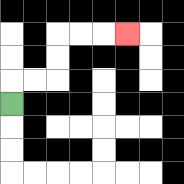{'start': '[0, 4]', 'end': '[5, 1]', 'path_directions': 'U,R,R,U,U,R,R,R', 'path_coordinates': '[[0, 4], [0, 3], [1, 3], [2, 3], [2, 2], [2, 1], [3, 1], [4, 1], [5, 1]]'}